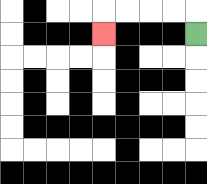{'start': '[8, 1]', 'end': '[4, 1]', 'path_directions': 'U,L,L,L,L,D', 'path_coordinates': '[[8, 1], [8, 0], [7, 0], [6, 0], [5, 0], [4, 0], [4, 1]]'}